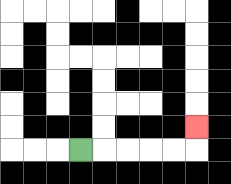{'start': '[3, 6]', 'end': '[8, 5]', 'path_directions': 'R,R,R,R,R,U', 'path_coordinates': '[[3, 6], [4, 6], [5, 6], [6, 6], [7, 6], [8, 6], [8, 5]]'}